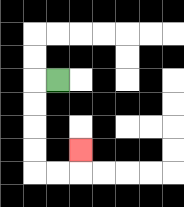{'start': '[2, 3]', 'end': '[3, 6]', 'path_directions': 'L,D,D,D,D,R,R,U', 'path_coordinates': '[[2, 3], [1, 3], [1, 4], [1, 5], [1, 6], [1, 7], [2, 7], [3, 7], [3, 6]]'}